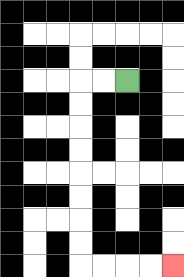{'start': '[5, 3]', 'end': '[7, 11]', 'path_directions': 'L,L,D,D,D,D,D,D,D,D,R,R,R,R', 'path_coordinates': '[[5, 3], [4, 3], [3, 3], [3, 4], [3, 5], [3, 6], [3, 7], [3, 8], [3, 9], [3, 10], [3, 11], [4, 11], [5, 11], [6, 11], [7, 11]]'}